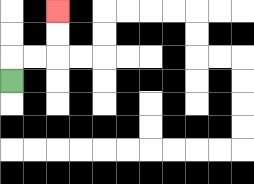{'start': '[0, 3]', 'end': '[2, 0]', 'path_directions': 'U,R,R,U,U', 'path_coordinates': '[[0, 3], [0, 2], [1, 2], [2, 2], [2, 1], [2, 0]]'}